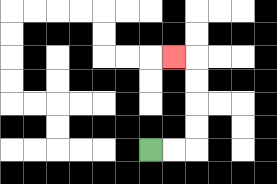{'start': '[6, 6]', 'end': '[7, 2]', 'path_directions': 'R,R,U,U,U,U,L', 'path_coordinates': '[[6, 6], [7, 6], [8, 6], [8, 5], [8, 4], [8, 3], [8, 2], [7, 2]]'}